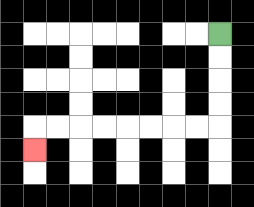{'start': '[9, 1]', 'end': '[1, 6]', 'path_directions': 'D,D,D,D,L,L,L,L,L,L,L,L,D', 'path_coordinates': '[[9, 1], [9, 2], [9, 3], [9, 4], [9, 5], [8, 5], [7, 5], [6, 5], [5, 5], [4, 5], [3, 5], [2, 5], [1, 5], [1, 6]]'}